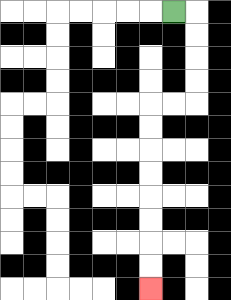{'start': '[7, 0]', 'end': '[6, 12]', 'path_directions': 'R,D,D,D,D,L,L,D,D,D,D,D,D,D,D', 'path_coordinates': '[[7, 0], [8, 0], [8, 1], [8, 2], [8, 3], [8, 4], [7, 4], [6, 4], [6, 5], [6, 6], [6, 7], [6, 8], [6, 9], [6, 10], [6, 11], [6, 12]]'}